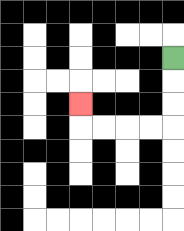{'start': '[7, 2]', 'end': '[3, 4]', 'path_directions': 'D,D,D,L,L,L,L,U', 'path_coordinates': '[[7, 2], [7, 3], [7, 4], [7, 5], [6, 5], [5, 5], [4, 5], [3, 5], [3, 4]]'}